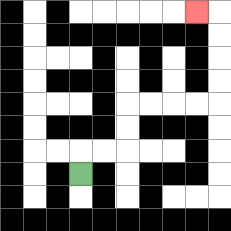{'start': '[3, 7]', 'end': '[8, 0]', 'path_directions': 'U,R,R,U,U,R,R,R,R,U,U,U,U,L', 'path_coordinates': '[[3, 7], [3, 6], [4, 6], [5, 6], [5, 5], [5, 4], [6, 4], [7, 4], [8, 4], [9, 4], [9, 3], [9, 2], [9, 1], [9, 0], [8, 0]]'}